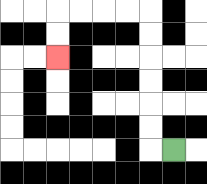{'start': '[7, 6]', 'end': '[2, 2]', 'path_directions': 'L,U,U,U,U,U,U,L,L,L,L,D,D', 'path_coordinates': '[[7, 6], [6, 6], [6, 5], [6, 4], [6, 3], [6, 2], [6, 1], [6, 0], [5, 0], [4, 0], [3, 0], [2, 0], [2, 1], [2, 2]]'}